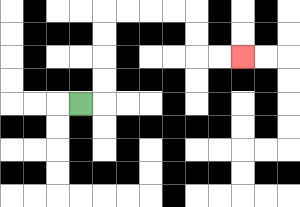{'start': '[3, 4]', 'end': '[10, 2]', 'path_directions': 'R,U,U,U,U,R,R,R,R,D,D,R,R', 'path_coordinates': '[[3, 4], [4, 4], [4, 3], [4, 2], [4, 1], [4, 0], [5, 0], [6, 0], [7, 0], [8, 0], [8, 1], [8, 2], [9, 2], [10, 2]]'}